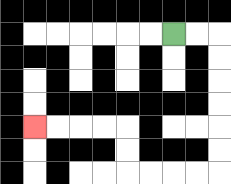{'start': '[7, 1]', 'end': '[1, 5]', 'path_directions': 'R,R,D,D,D,D,D,D,L,L,L,L,U,U,L,L,L,L', 'path_coordinates': '[[7, 1], [8, 1], [9, 1], [9, 2], [9, 3], [9, 4], [9, 5], [9, 6], [9, 7], [8, 7], [7, 7], [6, 7], [5, 7], [5, 6], [5, 5], [4, 5], [3, 5], [2, 5], [1, 5]]'}